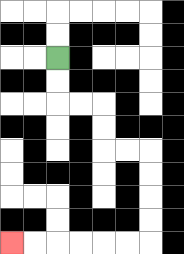{'start': '[2, 2]', 'end': '[0, 10]', 'path_directions': 'D,D,R,R,D,D,R,R,D,D,D,D,L,L,L,L,L,L', 'path_coordinates': '[[2, 2], [2, 3], [2, 4], [3, 4], [4, 4], [4, 5], [4, 6], [5, 6], [6, 6], [6, 7], [6, 8], [6, 9], [6, 10], [5, 10], [4, 10], [3, 10], [2, 10], [1, 10], [0, 10]]'}